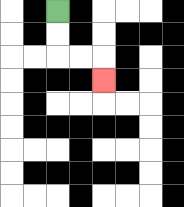{'start': '[2, 0]', 'end': '[4, 3]', 'path_directions': 'D,D,R,R,D', 'path_coordinates': '[[2, 0], [2, 1], [2, 2], [3, 2], [4, 2], [4, 3]]'}